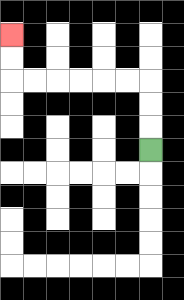{'start': '[6, 6]', 'end': '[0, 1]', 'path_directions': 'U,U,U,L,L,L,L,L,L,U,U', 'path_coordinates': '[[6, 6], [6, 5], [6, 4], [6, 3], [5, 3], [4, 3], [3, 3], [2, 3], [1, 3], [0, 3], [0, 2], [0, 1]]'}